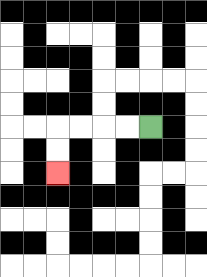{'start': '[6, 5]', 'end': '[2, 7]', 'path_directions': 'L,L,L,L,D,D', 'path_coordinates': '[[6, 5], [5, 5], [4, 5], [3, 5], [2, 5], [2, 6], [2, 7]]'}